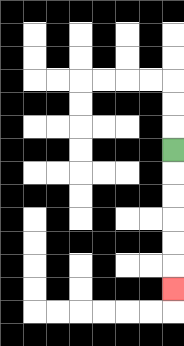{'start': '[7, 6]', 'end': '[7, 12]', 'path_directions': 'D,D,D,D,D,D', 'path_coordinates': '[[7, 6], [7, 7], [7, 8], [7, 9], [7, 10], [7, 11], [7, 12]]'}